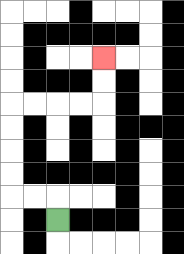{'start': '[2, 9]', 'end': '[4, 2]', 'path_directions': 'U,L,L,U,U,U,U,R,R,R,R,U,U', 'path_coordinates': '[[2, 9], [2, 8], [1, 8], [0, 8], [0, 7], [0, 6], [0, 5], [0, 4], [1, 4], [2, 4], [3, 4], [4, 4], [4, 3], [4, 2]]'}